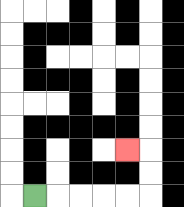{'start': '[1, 8]', 'end': '[5, 6]', 'path_directions': 'R,R,R,R,R,U,U,L', 'path_coordinates': '[[1, 8], [2, 8], [3, 8], [4, 8], [5, 8], [6, 8], [6, 7], [6, 6], [5, 6]]'}